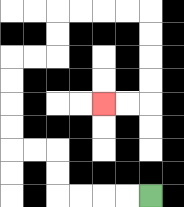{'start': '[6, 8]', 'end': '[4, 4]', 'path_directions': 'L,L,L,L,U,U,L,L,U,U,U,U,R,R,U,U,R,R,R,R,D,D,D,D,L,L', 'path_coordinates': '[[6, 8], [5, 8], [4, 8], [3, 8], [2, 8], [2, 7], [2, 6], [1, 6], [0, 6], [0, 5], [0, 4], [0, 3], [0, 2], [1, 2], [2, 2], [2, 1], [2, 0], [3, 0], [4, 0], [5, 0], [6, 0], [6, 1], [6, 2], [6, 3], [6, 4], [5, 4], [4, 4]]'}